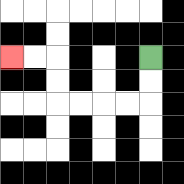{'start': '[6, 2]', 'end': '[0, 2]', 'path_directions': 'D,D,L,L,L,L,U,U,L,L', 'path_coordinates': '[[6, 2], [6, 3], [6, 4], [5, 4], [4, 4], [3, 4], [2, 4], [2, 3], [2, 2], [1, 2], [0, 2]]'}